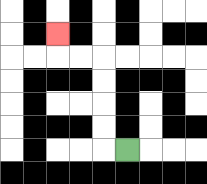{'start': '[5, 6]', 'end': '[2, 1]', 'path_directions': 'L,U,U,U,U,L,L,U', 'path_coordinates': '[[5, 6], [4, 6], [4, 5], [4, 4], [4, 3], [4, 2], [3, 2], [2, 2], [2, 1]]'}